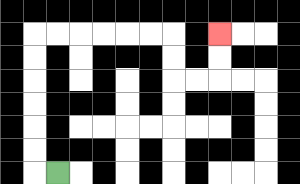{'start': '[2, 7]', 'end': '[9, 1]', 'path_directions': 'L,U,U,U,U,U,U,R,R,R,R,R,R,D,D,R,R,U,U', 'path_coordinates': '[[2, 7], [1, 7], [1, 6], [1, 5], [1, 4], [1, 3], [1, 2], [1, 1], [2, 1], [3, 1], [4, 1], [5, 1], [6, 1], [7, 1], [7, 2], [7, 3], [8, 3], [9, 3], [9, 2], [9, 1]]'}